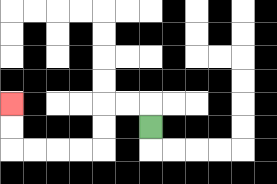{'start': '[6, 5]', 'end': '[0, 4]', 'path_directions': 'U,L,L,D,D,L,L,L,L,U,U', 'path_coordinates': '[[6, 5], [6, 4], [5, 4], [4, 4], [4, 5], [4, 6], [3, 6], [2, 6], [1, 6], [0, 6], [0, 5], [0, 4]]'}